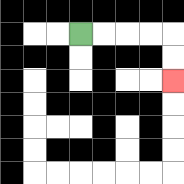{'start': '[3, 1]', 'end': '[7, 3]', 'path_directions': 'R,R,R,R,D,D', 'path_coordinates': '[[3, 1], [4, 1], [5, 1], [6, 1], [7, 1], [7, 2], [7, 3]]'}